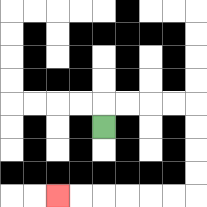{'start': '[4, 5]', 'end': '[2, 8]', 'path_directions': 'U,R,R,R,R,D,D,D,D,L,L,L,L,L,L', 'path_coordinates': '[[4, 5], [4, 4], [5, 4], [6, 4], [7, 4], [8, 4], [8, 5], [8, 6], [8, 7], [8, 8], [7, 8], [6, 8], [5, 8], [4, 8], [3, 8], [2, 8]]'}